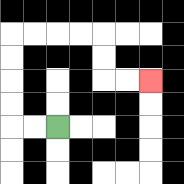{'start': '[2, 5]', 'end': '[6, 3]', 'path_directions': 'L,L,U,U,U,U,R,R,R,R,D,D,R,R', 'path_coordinates': '[[2, 5], [1, 5], [0, 5], [0, 4], [0, 3], [0, 2], [0, 1], [1, 1], [2, 1], [3, 1], [4, 1], [4, 2], [4, 3], [5, 3], [6, 3]]'}